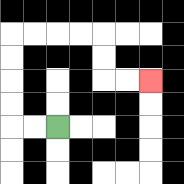{'start': '[2, 5]', 'end': '[6, 3]', 'path_directions': 'L,L,U,U,U,U,R,R,R,R,D,D,R,R', 'path_coordinates': '[[2, 5], [1, 5], [0, 5], [0, 4], [0, 3], [0, 2], [0, 1], [1, 1], [2, 1], [3, 1], [4, 1], [4, 2], [4, 3], [5, 3], [6, 3]]'}